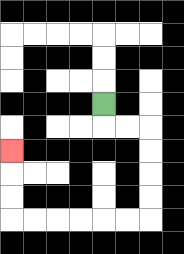{'start': '[4, 4]', 'end': '[0, 6]', 'path_directions': 'D,R,R,D,D,D,D,L,L,L,L,L,L,U,U,U', 'path_coordinates': '[[4, 4], [4, 5], [5, 5], [6, 5], [6, 6], [6, 7], [6, 8], [6, 9], [5, 9], [4, 9], [3, 9], [2, 9], [1, 9], [0, 9], [0, 8], [0, 7], [0, 6]]'}